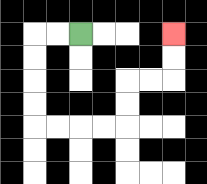{'start': '[3, 1]', 'end': '[7, 1]', 'path_directions': 'L,L,D,D,D,D,R,R,R,R,U,U,R,R,U,U', 'path_coordinates': '[[3, 1], [2, 1], [1, 1], [1, 2], [1, 3], [1, 4], [1, 5], [2, 5], [3, 5], [4, 5], [5, 5], [5, 4], [5, 3], [6, 3], [7, 3], [7, 2], [7, 1]]'}